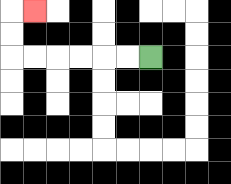{'start': '[6, 2]', 'end': '[1, 0]', 'path_directions': 'L,L,L,L,L,L,U,U,R', 'path_coordinates': '[[6, 2], [5, 2], [4, 2], [3, 2], [2, 2], [1, 2], [0, 2], [0, 1], [0, 0], [1, 0]]'}